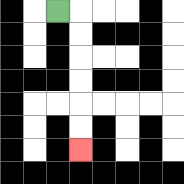{'start': '[2, 0]', 'end': '[3, 6]', 'path_directions': 'R,D,D,D,D,D,D', 'path_coordinates': '[[2, 0], [3, 0], [3, 1], [3, 2], [3, 3], [3, 4], [3, 5], [3, 6]]'}